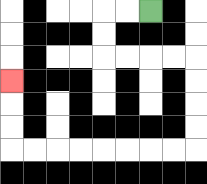{'start': '[6, 0]', 'end': '[0, 3]', 'path_directions': 'L,L,D,D,R,R,R,R,D,D,D,D,L,L,L,L,L,L,L,L,U,U,U', 'path_coordinates': '[[6, 0], [5, 0], [4, 0], [4, 1], [4, 2], [5, 2], [6, 2], [7, 2], [8, 2], [8, 3], [8, 4], [8, 5], [8, 6], [7, 6], [6, 6], [5, 6], [4, 6], [3, 6], [2, 6], [1, 6], [0, 6], [0, 5], [0, 4], [0, 3]]'}